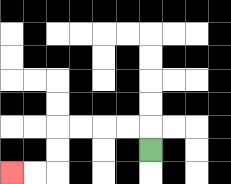{'start': '[6, 6]', 'end': '[0, 7]', 'path_directions': 'U,L,L,L,L,D,D,L,L', 'path_coordinates': '[[6, 6], [6, 5], [5, 5], [4, 5], [3, 5], [2, 5], [2, 6], [2, 7], [1, 7], [0, 7]]'}